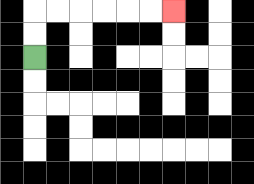{'start': '[1, 2]', 'end': '[7, 0]', 'path_directions': 'U,U,R,R,R,R,R,R', 'path_coordinates': '[[1, 2], [1, 1], [1, 0], [2, 0], [3, 0], [4, 0], [5, 0], [6, 0], [7, 0]]'}